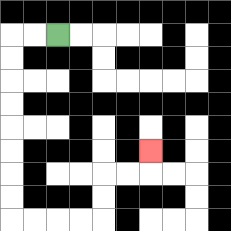{'start': '[2, 1]', 'end': '[6, 6]', 'path_directions': 'L,L,D,D,D,D,D,D,D,D,R,R,R,R,U,U,R,R,U', 'path_coordinates': '[[2, 1], [1, 1], [0, 1], [0, 2], [0, 3], [0, 4], [0, 5], [0, 6], [0, 7], [0, 8], [0, 9], [1, 9], [2, 9], [3, 9], [4, 9], [4, 8], [4, 7], [5, 7], [6, 7], [6, 6]]'}